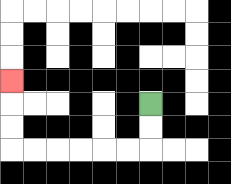{'start': '[6, 4]', 'end': '[0, 3]', 'path_directions': 'D,D,L,L,L,L,L,L,U,U,U', 'path_coordinates': '[[6, 4], [6, 5], [6, 6], [5, 6], [4, 6], [3, 6], [2, 6], [1, 6], [0, 6], [0, 5], [0, 4], [0, 3]]'}